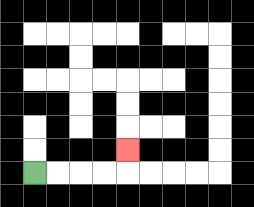{'start': '[1, 7]', 'end': '[5, 6]', 'path_directions': 'R,R,R,R,U', 'path_coordinates': '[[1, 7], [2, 7], [3, 7], [4, 7], [5, 7], [5, 6]]'}